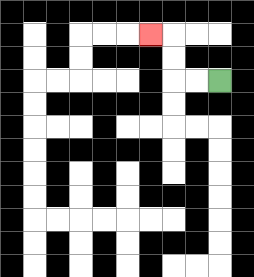{'start': '[9, 3]', 'end': '[6, 1]', 'path_directions': 'L,L,U,U,L', 'path_coordinates': '[[9, 3], [8, 3], [7, 3], [7, 2], [7, 1], [6, 1]]'}